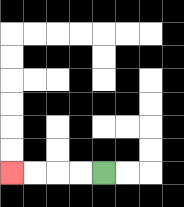{'start': '[4, 7]', 'end': '[0, 7]', 'path_directions': 'L,L,L,L', 'path_coordinates': '[[4, 7], [3, 7], [2, 7], [1, 7], [0, 7]]'}